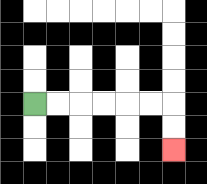{'start': '[1, 4]', 'end': '[7, 6]', 'path_directions': 'R,R,R,R,R,R,D,D', 'path_coordinates': '[[1, 4], [2, 4], [3, 4], [4, 4], [5, 4], [6, 4], [7, 4], [7, 5], [7, 6]]'}